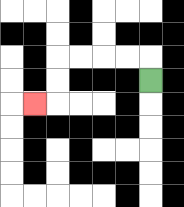{'start': '[6, 3]', 'end': '[1, 4]', 'path_directions': 'U,L,L,L,L,D,D,L', 'path_coordinates': '[[6, 3], [6, 2], [5, 2], [4, 2], [3, 2], [2, 2], [2, 3], [2, 4], [1, 4]]'}